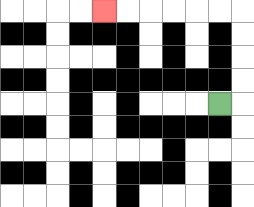{'start': '[9, 4]', 'end': '[4, 0]', 'path_directions': 'R,U,U,U,U,L,L,L,L,L,L', 'path_coordinates': '[[9, 4], [10, 4], [10, 3], [10, 2], [10, 1], [10, 0], [9, 0], [8, 0], [7, 0], [6, 0], [5, 0], [4, 0]]'}